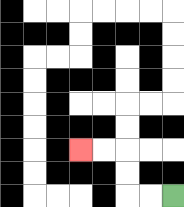{'start': '[7, 8]', 'end': '[3, 6]', 'path_directions': 'L,L,U,U,L,L', 'path_coordinates': '[[7, 8], [6, 8], [5, 8], [5, 7], [5, 6], [4, 6], [3, 6]]'}